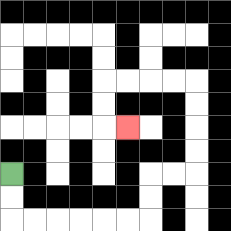{'start': '[0, 7]', 'end': '[5, 5]', 'path_directions': 'D,D,R,R,R,R,R,R,U,U,R,R,U,U,U,U,L,L,L,L,D,D,R', 'path_coordinates': '[[0, 7], [0, 8], [0, 9], [1, 9], [2, 9], [3, 9], [4, 9], [5, 9], [6, 9], [6, 8], [6, 7], [7, 7], [8, 7], [8, 6], [8, 5], [8, 4], [8, 3], [7, 3], [6, 3], [5, 3], [4, 3], [4, 4], [4, 5], [5, 5]]'}